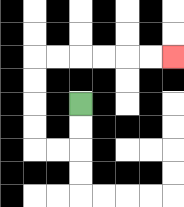{'start': '[3, 4]', 'end': '[7, 2]', 'path_directions': 'D,D,L,L,U,U,U,U,R,R,R,R,R,R', 'path_coordinates': '[[3, 4], [3, 5], [3, 6], [2, 6], [1, 6], [1, 5], [1, 4], [1, 3], [1, 2], [2, 2], [3, 2], [4, 2], [5, 2], [6, 2], [7, 2]]'}